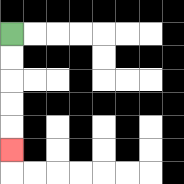{'start': '[0, 1]', 'end': '[0, 6]', 'path_directions': 'D,D,D,D,D', 'path_coordinates': '[[0, 1], [0, 2], [0, 3], [0, 4], [0, 5], [0, 6]]'}